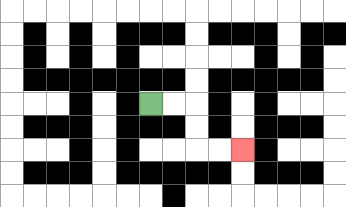{'start': '[6, 4]', 'end': '[10, 6]', 'path_directions': 'R,R,D,D,R,R', 'path_coordinates': '[[6, 4], [7, 4], [8, 4], [8, 5], [8, 6], [9, 6], [10, 6]]'}